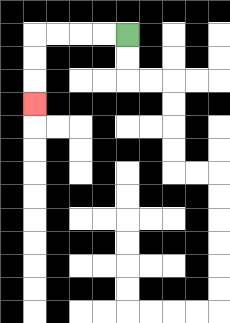{'start': '[5, 1]', 'end': '[1, 4]', 'path_directions': 'L,L,L,L,D,D,D', 'path_coordinates': '[[5, 1], [4, 1], [3, 1], [2, 1], [1, 1], [1, 2], [1, 3], [1, 4]]'}